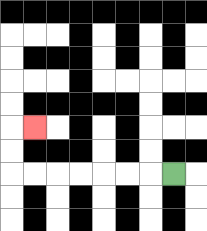{'start': '[7, 7]', 'end': '[1, 5]', 'path_directions': 'L,L,L,L,L,L,L,U,U,R', 'path_coordinates': '[[7, 7], [6, 7], [5, 7], [4, 7], [3, 7], [2, 7], [1, 7], [0, 7], [0, 6], [0, 5], [1, 5]]'}